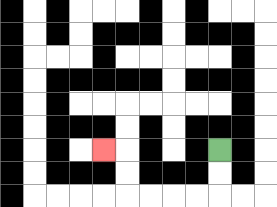{'start': '[9, 6]', 'end': '[4, 6]', 'path_directions': 'D,D,L,L,L,L,U,U,L', 'path_coordinates': '[[9, 6], [9, 7], [9, 8], [8, 8], [7, 8], [6, 8], [5, 8], [5, 7], [5, 6], [4, 6]]'}